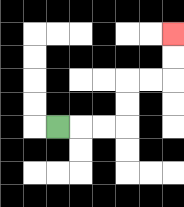{'start': '[2, 5]', 'end': '[7, 1]', 'path_directions': 'R,R,R,U,U,R,R,U,U', 'path_coordinates': '[[2, 5], [3, 5], [4, 5], [5, 5], [5, 4], [5, 3], [6, 3], [7, 3], [7, 2], [7, 1]]'}